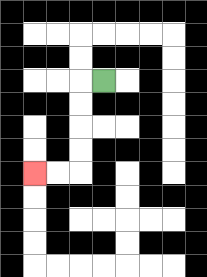{'start': '[4, 3]', 'end': '[1, 7]', 'path_directions': 'L,D,D,D,D,L,L', 'path_coordinates': '[[4, 3], [3, 3], [3, 4], [3, 5], [3, 6], [3, 7], [2, 7], [1, 7]]'}